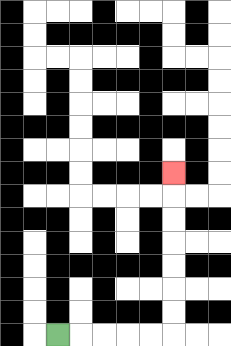{'start': '[2, 14]', 'end': '[7, 7]', 'path_directions': 'R,R,R,R,R,U,U,U,U,U,U,U', 'path_coordinates': '[[2, 14], [3, 14], [4, 14], [5, 14], [6, 14], [7, 14], [7, 13], [7, 12], [7, 11], [7, 10], [7, 9], [7, 8], [7, 7]]'}